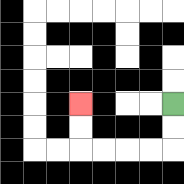{'start': '[7, 4]', 'end': '[3, 4]', 'path_directions': 'D,D,L,L,L,L,U,U', 'path_coordinates': '[[7, 4], [7, 5], [7, 6], [6, 6], [5, 6], [4, 6], [3, 6], [3, 5], [3, 4]]'}